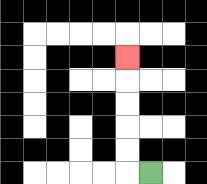{'start': '[6, 7]', 'end': '[5, 2]', 'path_directions': 'L,U,U,U,U,U', 'path_coordinates': '[[6, 7], [5, 7], [5, 6], [5, 5], [5, 4], [5, 3], [5, 2]]'}